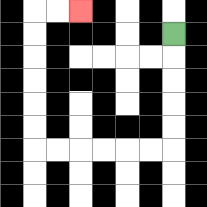{'start': '[7, 1]', 'end': '[3, 0]', 'path_directions': 'D,D,D,D,D,L,L,L,L,L,L,U,U,U,U,U,U,R,R', 'path_coordinates': '[[7, 1], [7, 2], [7, 3], [7, 4], [7, 5], [7, 6], [6, 6], [5, 6], [4, 6], [3, 6], [2, 6], [1, 6], [1, 5], [1, 4], [1, 3], [1, 2], [1, 1], [1, 0], [2, 0], [3, 0]]'}